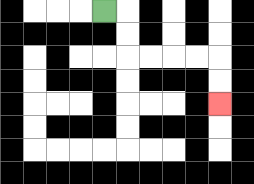{'start': '[4, 0]', 'end': '[9, 4]', 'path_directions': 'R,D,D,R,R,R,R,D,D', 'path_coordinates': '[[4, 0], [5, 0], [5, 1], [5, 2], [6, 2], [7, 2], [8, 2], [9, 2], [9, 3], [9, 4]]'}